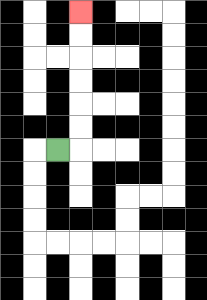{'start': '[2, 6]', 'end': '[3, 0]', 'path_directions': 'R,U,U,U,U,U,U', 'path_coordinates': '[[2, 6], [3, 6], [3, 5], [3, 4], [3, 3], [3, 2], [3, 1], [3, 0]]'}